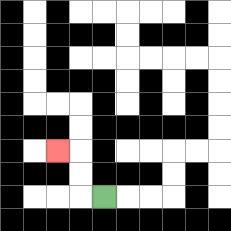{'start': '[4, 8]', 'end': '[2, 6]', 'path_directions': 'L,U,U,L', 'path_coordinates': '[[4, 8], [3, 8], [3, 7], [3, 6], [2, 6]]'}